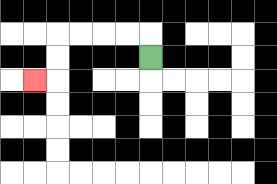{'start': '[6, 2]', 'end': '[1, 3]', 'path_directions': 'U,L,L,L,L,D,D,L', 'path_coordinates': '[[6, 2], [6, 1], [5, 1], [4, 1], [3, 1], [2, 1], [2, 2], [2, 3], [1, 3]]'}